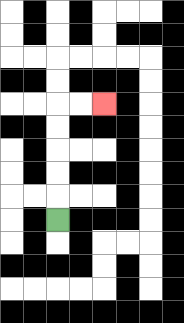{'start': '[2, 9]', 'end': '[4, 4]', 'path_directions': 'U,U,U,U,U,R,R', 'path_coordinates': '[[2, 9], [2, 8], [2, 7], [2, 6], [2, 5], [2, 4], [3, 4], [4, 4]]'}